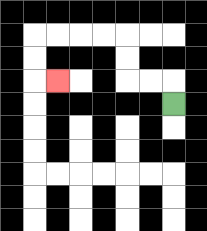{'start': '[7, 4]', 'end': '[2, 3]', 'path_directions': 'U,L,L,U,U,L,L,L,L,D,D,R', 'path_coordinates': '[[7, 4], [7, 3], [6, 3], [5, 3], [5, 2], [5, 1], [4, 1], [3, 1], [2, 1], [1, 1], [1, 2], [1, 3], [2, 3]]'}